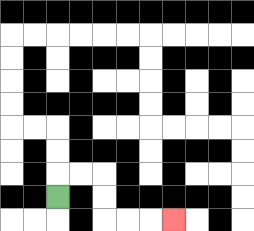{'start': '[2, 8]', 'end': '[7, 9]', 'path_directions': 'U,R,R,D,D,R,R,R', 'path_coordinates': '[[2, 8], [2, 7], [3, 7], [4, 7], [4, 8], [4, 9], [5, 9], [6, 9], [7, 9]]'}